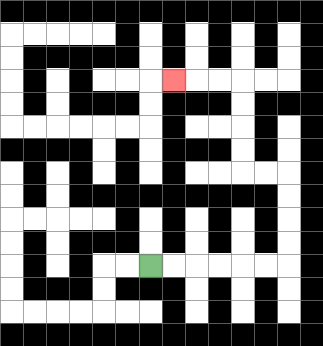{'start': '[6, 11]', 'end': '[7, 3]', 'path_directions': 'R,R,R,R,R,R,U,U,U,U,L,L,U,U,U,U,L,L,L', 'path_coordinates': '[[6, 11], [7, 11], [8, 11], [9, 11], [10, 11], [11, 11], [12, 11], [12, 10], [12, 9], [12, 8], [12, 7], [11, 7], [10, 7], [10, 6], [10, 5], [10, 4], [10, 3], [9, 3], [8, 3], [7, 3]]'}